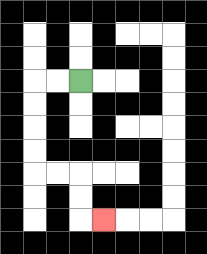{'start': '[3, 3]', 'end': '[4, 9]', 'path_directions': 'L,L,D,D,D,D,R,R,D,D,R', 'path_coordinates': '[[3, 3], [2, 3], [1, 3], [1, 4], [1, 5], [1, 6], [1, 7], [2, 7], [3, 7], [3, 8], [3, 9], [4, 9]]'}